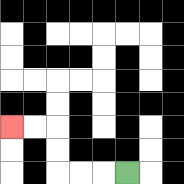{'start': '[5, 7]', 'end': '[0, 5]', 'path_directions': 'L,L,L,U,U,L,L', 'path_coordinates': '[[5, 7], [4, 7], [3, 7], [2, 7], [2, 6], [2, 5], [1, 5], [0, 5]]'}